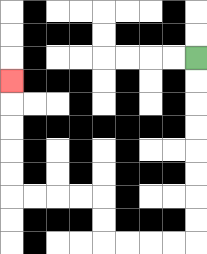{'start': '[8, 2]', 'end': '[0, 3]', 'path_directions': 'D,D,D,D,D,D,D,D,L,L,L,L,U,U,L,L,L,L,U,U,U,U,U', 'path_coordinates': '[[8, 2], [8, 3], [8, 4], [8, 5], [8, 6], [8, 7], [8, 8], [8, 9], [8, 10], [7, 10], [6, 10], [5, 10], [4, 10], [4, 9], [4, 8], [3, 8], [2, 8], [1, 8], [0, 8], [0, 7], [0, 6], [0, 5], [0, 4], [0, 3]]'}